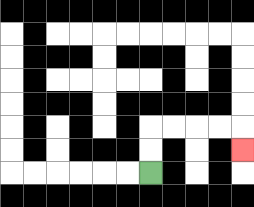{'start': '[6, 7]', 'end': '[10, 6]', 'path_directions': 'U,U,R,R,R,R,D', 'path_coordinates': '[[6, 7], [6, 6], [6, 5], [7, 5], [8, 5], [9, 5], [10, 5], [10, 6]]'}